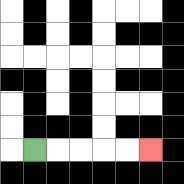{'start': '[1, 6]', 'end': '[6, 6]', 'path_directions': 'R,R,R,R,R', 'path_coordinates': '[[1, 6], [2, 6], [3, 6], [4, 6], [5, 6], [6, 6]]'}